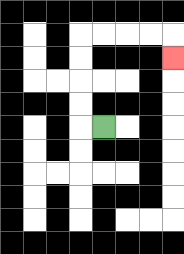{'start': '[4, 5]', 'end': '[7, 2]', 'path_directions': 'L,U,U,U,U,R,R,R,R,D', 'path_coordinates': '[[4, 5], [3, 5], [3, 4], [3, 3], [3, 2], [3, 1], [4, 1], [5, 1], [6, 1], [7, 1], [7, 2]]'}